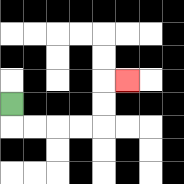{'start': '[0, 4]', 'end': '[5, 3]', 'path_directions': 'D,R,R,R,R,U,U,R', 'path_coordinates': '[[0, 4], [0, 5], [1, 5], [2, 5], [3, 5], [4, 5], [4, 4], [4, 3], [5, 3]]'}